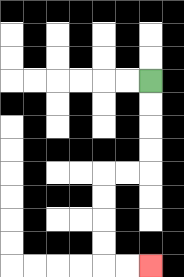{'start': '[6, 3]', 'end': '[6, 11]', 'path_directions': 'D,D,D,D,L,L,D,D,D,D,R,R', 'path_coordinates': '[[6, 3], [6, 4], [6, 5], [6, 6], [6, 7], [5, 7], [4, 7], [4, 8], [4, 9], [4, 10], [4, 11], [5, 11], [6, 11]]'}